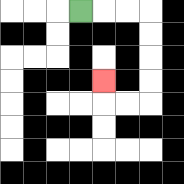{'start': '[3, 0]', 'end': '[4, 3]', 'path_directions': 'R,R,R,D,D,D,D,L,L,U', 'path_coordinates': '[[3, 0], [4, 0], [5, 0], [6, 0], [6, 1], [6, 2], [6, 3], [6, 4], [5, 4], [4, 4], [4, 3]]'}